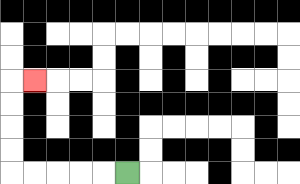{'start': '[5, 7]', 'end': '[1, 3]', 'path_directions': 'L,L,L,L,L,U,U,U,U,R', 'path_coordinates': '[[5, 7], [4, 7], [3, 7], [2, 7], [1, 7], [0, 7], [0, 6], [0, 5], [0, 4], [0, 3], [1, 3]]'}